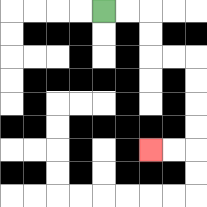{'start': '[4, 0]', 'end': '[6, 6]', 'path_directions': 'R,R,D,D,R,R,D,D,D,D,L,L', 'path_coordinates': '[[4, 0], [5, 0], [6, 0], [6, 1], [6, 2], [7, 2], [8, 2], [8, 3], [8, 4], [8, 5], [8, 6], [7, 6], [6, 6]]'}